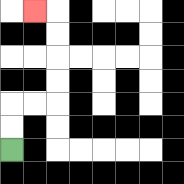{'start': '[0, 6]', 'end': '[1, 0]', 'path_directions': 'U,U,R,R,U,U,U,U,L', 'path_coordinates': '[[0, 6], [0, 5], [0, 4], [1, 4], [2, 4], [2, 3], [2, 2], [2, 1], [2, 0], [1, 0]]'}